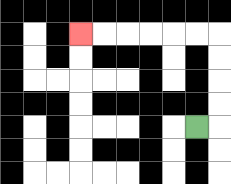{'start': '[8, 5]', 'end': '[3, 1]', 'path_directions': 'R,U,U,U,U,L,L,L,L,L,L', 'path_coordinates': '[[8, 5], [9, 5], [9, 4], [9, 3], [9, 2], [9, 1], [8, 1], [7, 1], [6, 1], [5, 1], [4, 1], [3, 1]]'}